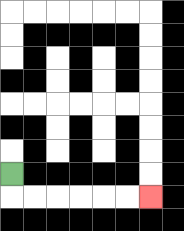{'start': '[0, 7]', 'end': '[6, 8]', 'path_directions': 'D,R,R,R,R,R,R', 'path_coordinates': '[[0, 7], [0, 8], [1, 8], [2, 8], [3, 8], [4, 8], [5, 8], [6, 8]]'}